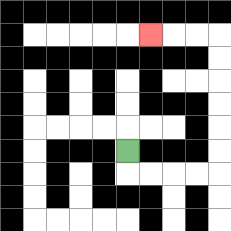{'start': '[5, 6]', 'end': '[6, 1]', 'path_directions': 'D,R,R,R,R,U,U,U,U,U,U,L,L,L', 'path_coordinates': '[[5, 6], [5, 7], [6, 7], [7, 7], [8, 7], [9, 7], [9, 6], [9, 5], [9, 4], [9, 3], [9, 2], [9, 1], [8, 1], [7, 1], [6, 1]]'}